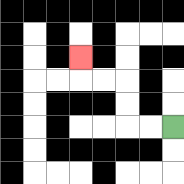{'start': '[7, 5]', 'end': '[3, 2]', 'path_directions': 'L,L,U,U,L,L,U', 'path_coordinates': '[[7, 5], [6, 5], [5, 5], [5, 4], [5, 3], [4, 3], [3, 3], [3, 2]]'}